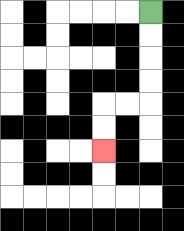{'start': '[6, 0]', 'end': '[4, 6]', 'path_directions': 'D,D,D,D,L,L,D,D', 'path_coordinates': '[[6, 0], [6, 1], [6, 2], [6, 3], [6, 4], [5, 4], [4, 4], [4, 5], [4, 6]]'}